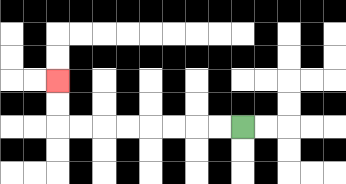{'start': '[10, 5]', 'end': '[2, 3]', 'path_directions': 'L,L,L,L,L,L,L,L,U,U', 'path_coordinates': '[[10, 5], [9, 5], [8, 5], [7, 5], [6, 5], [5, 5], [4, 5], [3, 5], [2, 5], [2, 4], [2, 3]]'}